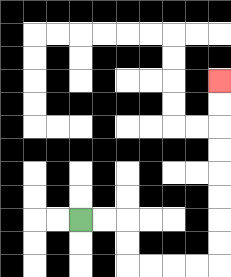{'start': '[3, 9]', 'end': '[9, 3]', 'path_directions': 'R,R,D,D,R,R,R,R,U,U,U,U,U,U,U,U', 'path_coordinates': '[[3, 9], [4, 9], [5, 9], [5, 10], [5, 11], [6, 11], [7, 11], [8, 11], [9, 11], [9, 10], [9, 9], [9, 8], [9, 7], [9, 6], [9, 5], [9, 4], [9, 3]]'}